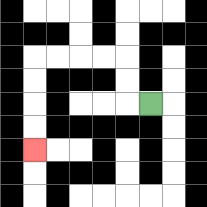{'start': '[6, 4]', 'end': '[1, 6]', 'path_directions': 'L,U,U,L,L,L,L,D,D,D,D', 'path_coordinates': '[[6, 4], [5, 4], [5, 3], [5, 2], [4, 2], [3, 2], [2, 2], [1, 2], [1, 3], [1, 4], [1, 5], [1, 6]]'}